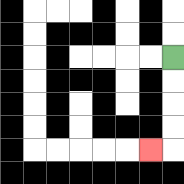{'start': '[7, 2]', 'end': '[6, 6]', 'path_directions': 'D,D,D,D,L', 'path_coordinates': '[[7, 2], [7, 3], [7, 4], [7, 5], [7, 6], [6, 6]]'}